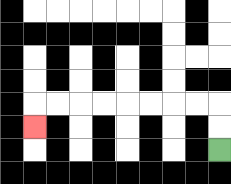{'start': '[9, 6]', 'end': '[1, 5]', 'path_directions': 'U,U,L,L,L,L,L,L,L,L,D', 'path_coordinates': '[[9, 6], [9, 5], [9, 4], [8, 4], [7, 4], [6, 4], [5, 4], [4, 4], [3, 4], [2, 4], [1, 4], [1, 5]]'}